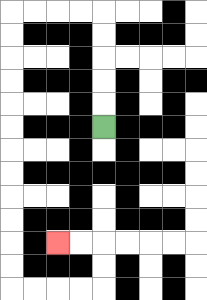{'start': '[4, 5]', 'end': '[2, 10]', 'path_directions': 'U,U,U,U,U,L,L,L,L,D,D,D,D,D,D,D,D,D,D,D,D,R,R,R,R,U,U,L,L', 'path_coordinates': '[[4, 5], [4, 4], [4, 3], [4, 2], [4, 1], [4, 0], [3, 0], [2, 0], [1, 0], [0, 0], [0, 1], [0, 2], [0, 3], [0, 4], [0, 5], [0, 6], [0, 7], [0, 8], [0, 9], [0, 10], [0, 11], [0, 12], [1, 12], [2, 12], [3, 12], [4, 12], [4, 11], [4, 10], [3, 10], [2, 10]]'}